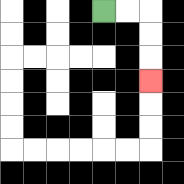{'start': '[4, 0]', 'end': '[6, 3]', 'path_directions': 'R,R,D,D,D', 'path_coordinates': '[[4, 0], [5, 0], [6, 0], [6, 1], [6, 2], [6, 3]]'}